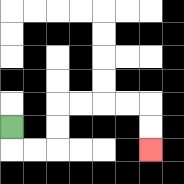{'start': '[0, 5]', 'end': '[6, 6]', 'path_directions': 'D,R,R,U,U,R,R,R,R,D,D', 'path_coordinates': '[[0, 5], [0, 6], [1, 6], [2, 6], [2, 5], [2, 4], [3, 4], [4, 4], [5, 4], [6, 4], [6, 5], [6, 6]]'}